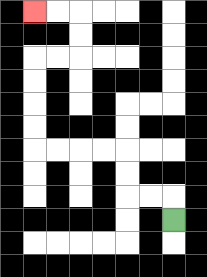{'start': '[7, 9]', 'end': '[1, 0]', 'path_directions': 'U,L,L,U,U,L,L,L,L,U,U,U,U,R,R,U,U,L,L', 'path_coordinates': '[[7, 9], [7, 8], [6, 8], [5, 8], [5, 7], [5, 6], [4, 6], [3, 6], [2, 6], [1, 6], [1, 5], [1, 4], [1, 3], [1, 2], [2, 2], [3, 2], [3, 1], [3, 0], [2, 0], [1, 0]]'}